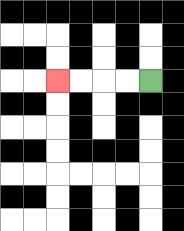{'start': '[6, 3]', 'end': '[2, 3]', 'path_directions': 'L,L,L,L', 'path_coordinates': '[[6, 3], [5, 3], [4, 3], [3, 3], [2, 3]]'}